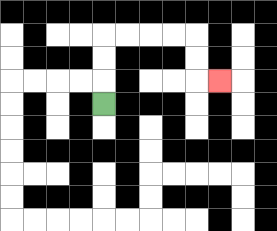{'start': '[4, 4]', 'end': '[9, 3]', 'path_directions': 'U,U,U,R,R,R,R,D,D,R', 'path_coordinates': '[[4, 4], [4, 3], [4, 2], [4, 1], [5, 1], [6, 1], [7, 1], [8, 1], [8, 2], [8, 3], [9, 3]]'}